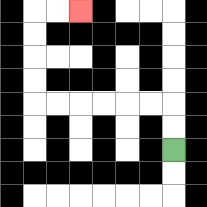{'start': '[7, 6]', 'end': '[3, 0]', 'path_directions': 'U,U,L,L,L,L,L,L,U,U,U,U,R,R', 'path_coordinates': '[[7, 6], [7, 5], [7, 4], [6, 4], [5, 4], [4, 4], [3, 4], [2, 4], [1, 4], [1, 3], [1, 2], [1, 1], [1, 0], [2, 0], [3, 0]]'}